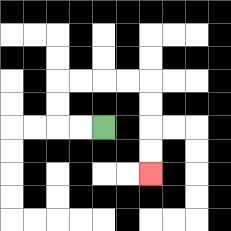{'start': '[4, 5]', 'end': '[6, 7]', 'path_directions': 'L,L,U,U,R,R,R,R,D,D,D,D', 'path_coordinates': '[[4, 5], [3, 5], [2, 5], [2, 4], [2, 3], [3, 3], [4, 3], [5, 3], [6, 3], [6, 4], [6, 5], [6, 6], [6, 7]]'}